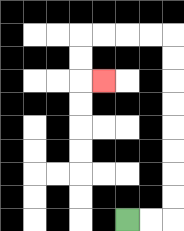{'start': '[5, 9]', 'end': '[4, 3]', 'path_directions': 'R,R,U,U,U,U,U,U,U,U,L,L,L,L,D,D,R', 'path_coordinates': '[[5, 9], [6, 9], [7, 9], [7, 8], [7, 7], [7, 6], [7, 5], [7, 4], [7, 3], [7, 2], [7, 1], [6, 1], [5, 1], [4, 1], [3, 1], [3, 2], [3, 3], [4, 3]]'}